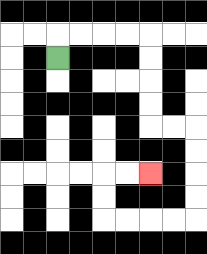{'start': '[2, 2]', 'end': '[6, 7]', 'path_directions': 'U,R,R,R,R,D,D,D,D,R,R,D,D,D,D,L,L,L,L,U,U,R,R', 'path_coordinates': '[[2, 2], [2, 1], [3, 1], [4, 1], [5, 1], [6, 1], [6, 2], [6, 3], [6, 4], [6, 5], [7, 5], [8, 5], [8, 6], [8, 7], [8, 8], [8, 9], [7, 9], [6, 9], [5, 9], [4, 9], [4, 8], [4, 7], [5, 7], [6, 7]]'}